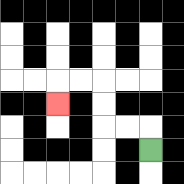{'start': '[6, 6]', 'end': '[2, 4]', 'path_directions': 'U,L,L,U,U,L,L,D', 'path_coordinates': '[[6, 6], [6, 5], [5, 5], [4, 5], [4, 4], [4, 3], [3, 3], [2, 3], [2, 4]]'}